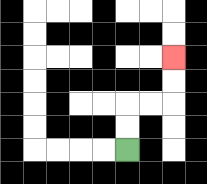{'start': '[5, 6]', 'end': '[7, 2]', 'path_directions': 'U,U,R,R,U,U', 'path_coordinates': '[[5, 6], [5, 5], [5, 4], [6, 4], [7, 4], [7, 3], [7, 2]]'}